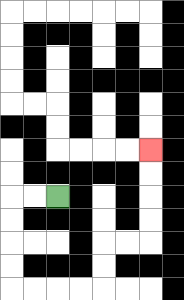{'start': '[2, 8]', 'end': '[6, 6]', 'path_directions': 'L,L,D,D,D,D,R,R,R,R,U,U,R,R,U,U,U,U', 'path_coordinates': '[[2, 8], [1, 8], [0, 8], [0, 9], [0, 10], [0, 11], [0, 12], [1, 12], [2, 12], [3, 12], [4, 12], [4, 11], [4, 10], [5, 10], [6, 10], [6, 9], [6, 8], [6, 7], [6, 6]]'}